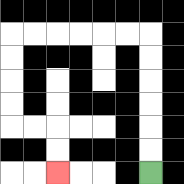{'start': '[6, 7]', 'end': '[2, 7]', 'path_directions': 'U,U,U,U,U,U,L,L,L,L,L,L,D,D,D,D,R,R,D,D', 'path_coordinates': '[[6, 7], [6, 6], [6, 5], [6, 4], [6, 3], [6, 2], [6, 1], [5, 1], [4, 1], [3, 1], [2, 1], [1, 1], [0, 1], [0, 2], [0, 3], [0, 4], [0, 5], [1, 5], [2, 5], [2, 6], [2, 7]]'}